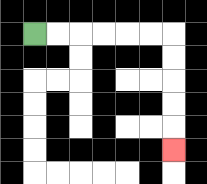{'start': '[1, 1]', 'end': '[7, 6]', 'path_directions': 'R,R,R,R,R,R,D,D,D,D,D', 'path_coordinates': '[[1, 1], [2, 1], [3, 1], [4, 1], [5, 1], [6, 1], [7, 1], [7, 2], [7, 3], [7, 4], [7, 5], [7, 6]]'}